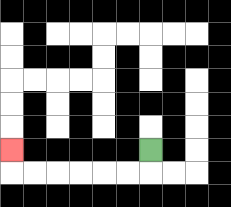{'start': '[6, 6]', 'end': '[0, 6]', 'path_directions': 'D,L,L,L,L,L,L,U', 'path_coordinates': '[[6, 6], [6, 7], [5, 7], [4, 7], [3, 7], [2, 7], [1, 7], [0, 7], [0, 6]]'}